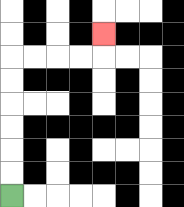{'start': '[0, 8]', 'end': '[4, 1]', 'path_directions': 'U,U,U,U,U,U,R,R,R,R,U', 'path_coordinates': '[[0, 8], [0, 7], [0, 6], [0, 5], [0, 4], [0, 3], [0, 2], [1, 2], [2, 2], [3, 2], [4, 2], [4, 1]]'}